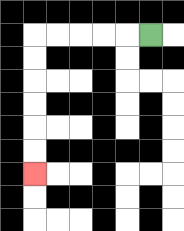{'start': '[6, 1]', 'end': '[1, 7]', 'path_directions': 'L,L,L,L,L,D,D,D,D,D,D', 'path_coordinates': '[[6, 1], [5, 1], [4, 1], [3, 1], [2, 1], [1, 1], [1, 2], [1, 3], [1, 4], [1, 5], [1, 6], [1, 7]]'}